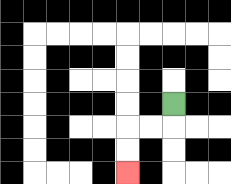{'start': '[7, 4]', 'end': '[5, 7]', 'path_directions': 'D,L,L,D,D', 'path_coordinates': '[[7, 4], [7, 5], [6, 5], [5, 5], [5, 6], [5, 7]]'}